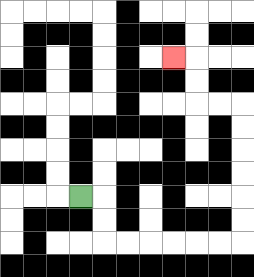{'start': '[3, 8]', 'end': '[7, 2]', 'path_directions': 'R,D,D,R,R,R,R,R,R,U,U,U,U,U,U,L,L,U,U,L', 'path_coordinates': '[[3, 8], [4, 8], [4, 9], [4, 10], [5, 10], [6, 10], [7, 10], [8, 10], [9, 10], [10, 10], [10, 9], [10, 8], [10, 7], [10, 6], [10, 5], [10, 4], [9, 4], [8, 4], [8, 3], [8, 2], [7, 2]]'}